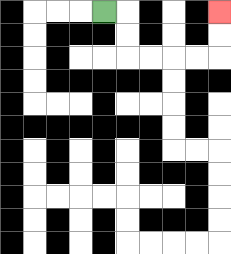{'start': '[4, 0]', 'end': '[9, 0]', 'path_directions': 'R,D,D,R,R,R,R,U,U', 'path_coordinates': '[[4, 0], [5, 0], [5, 1], [5, 2], [6, 2], [7, 2], [8, 2], [9, 2], [9, 1], [9, 0]]'}